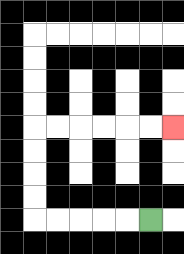{'start': '[6, 9]', 'end': '[7, 5]', 'path_directions': 'L,L,L,L,L,U,U,U,U,R,R,R,R,R,R', 'path_coordinates': '[[6, 9], [5, 9], [4, 9], [3, 9], [2, 9], [1, 9], [1, 8], [1, 7], [1, 6], [1, 5], [2, 5], [3, 5], [4, 5], [5, 5], [6, 5], [7, 5]]'}